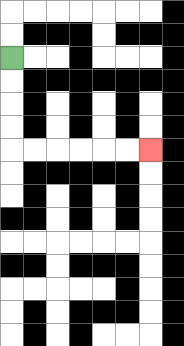{'start': '[0, 2]', 'end': '[6, 6]', 'path_directions': 'D,D,D,D,R,R,R,R,R,R', 'path_coordinates': '[[0, 2], [0, 3], [0, 4], [0, 5], [0, 6], [1, 6], [2, 6], [3, 6], [4, 6], [5, 6], [6, 6]]'}